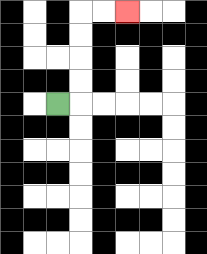{'start': '[2, 4]', 'end': '[5, 0]', 'path_directions': 'R,U,U,U,U,R,R', 'path_coordinates': '[[2, 4], [3, 4], [3, 3], [3, 2], [3, 1], [3, 0], [4, 0], [5, 0]]'}